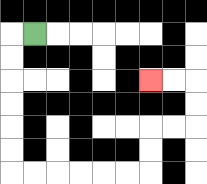{'start': '[1, 1]', 'end': '[6, 3]', 'path_directions': 'L,D,D,D,D,D,D,R,R,R,R,R,R,U,U,R,R,U,U,L,L', 'path_coordinates': '[[1, 1], [0, 1], [0, 2], [0, 3], [0, 4], [0, 5], [0, 6], [0, 7], [1, 7], [2, 7], [3, 7], [4, 7], [5, 7], [6, 7], [6, 6], [6, 5], [7, 5], [8, 5], [8, 4], [8, 3], [7, 3], [6, 3]]'}